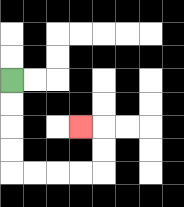{'start': '[0, 3]', 'end': '[3, 5]', 'path_directions': 'D,D,D,D,R,R,R,R,U,U,L', 'path_coordinates': '[[0, 3], [0, 4], [0, 5], [0, 6], [0, 7], [1, 7], [2, 7], [3, 7], [4, 7], [4, 6], [4, 5], [3, 5]]'}